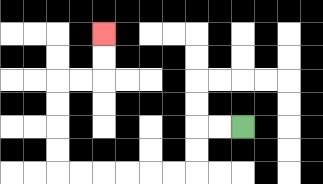{'start': '[10, 5]', 'end': '[4, 1]', 'path_directions': 'L,L,D,D,L,L,L,L,L,L,U,U,U,U,R,R,U,U', 'path_coordinates': '[[10, 5], [9, 5], [8, 5], [8, 6], [8, 7], [7, 7], [6, 7], [5, 7], [4, 7], [3, 7], [2, 7], [2, 6], [2, 5], [2, 4], [2, 3], [3, 3], [4, 3], [4, 2], [4, 1]]'}